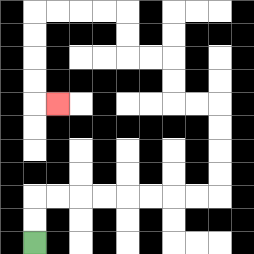{'start': '[1, 10]', 'end': '[2, 4]', 'path_directions': 'U,U,R,R,R,R,R,R,R,R,U,U,U,U,L,L,U,U,L,L,U,U,L,L,L,L,D,D,D,D,R', 'path_coordinates': '[[1, 10], [1, 9], [1, 8], [2, 8], [3, 8], [4, 8], [5, 8], [6, 8], [7, 8], [8, 8], [9, 8], [9, 7], [9, 6], [9, 5], [9, 4], [8, 4], [7, 4], [7, 3], [7, 2], [6, 2], [5, 2], [5, 1], [5, 0], [4, 0], [3, 0], [2, 0], [1, 0], [1, 1], [1, 2], [1, 3], [1, 4], [2, 4]]'}